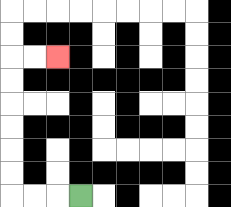{'start': '[3, 8]', 'end': '[2, 2]', 'path_directions': 'L,L,L,U,U,U,U,U,U,R,R', 'path_coordinates': '[[3, 8], [2, 8], [1, 8], [0, 8], [0, 7], [0, 6], [0, 5], [0, 4], [0, 3], [0, 2], [1, 2], [2, 2]]'}